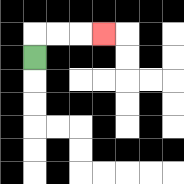{'start': '[1, 2]', 'end': '[4, 1]', 'path_directions': 'U,R,R,R', 'path_coordinates': '[[1, 2], [1, 1], [2, 1], [3, 1], [4, 1]]'}